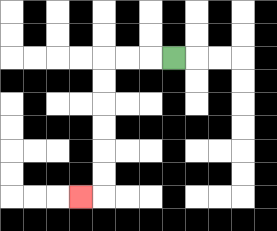{'start': '[7, 2]', 'end': '[3, 8]', 'path_directions': 'L,L,L,D,D,D,D,D,D,L', 'path_coordinates': '[[7, 2], [6, 2], [5, 2], [4, 2], [4, 3], [4, 4], [4, 5], [4, 6], [4, 7], [4, 8], [3, 8]]'}